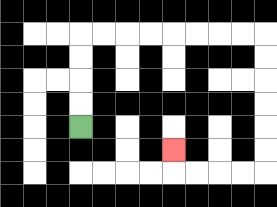{'start': '[3, 5]', 'end': '[7, 6]', 'path_directions': 'U,U,U,U,R,R,R,R,R,R,R,R,D,D,D,D,D,D,L,L,L,L,U', 'path_coordinates': '[[3, 5], [3, 4], [3, 3], [3, 2], [3, 1], [4, 1], [5, 1], [6, 1], [7, 1], [8, 1], [9, 1], [10, 1], [11, 1], [11, 2], [11, 3], [11, 4], [11, 5], [11, 6], [11, 7], [10, 7], [9, 7], [8, 7], [7, 7], [7, 6]]'}